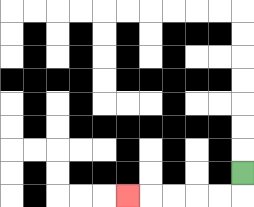{'start': '[10, 7]', 'end': '[5, 8]', 'path_directions': 'D,L,L,L,L,L', 'path_coordinates': '[[10, 7], [10, 8], [9, 8], [8, 8], [7, 8], [6, 8], [5, 8]]'}